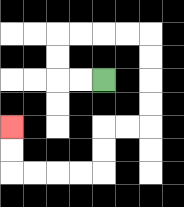{'start': '[4, 3]', 'end': '[0, 5]', 'path_directions': 'L,L,U,U,R,R,R,R,D,D,D,D,L,L,D,D,L,L,L,L,U,U', 'path_coordinates': '[[4, 3], [3, 3], [2, 3], [2, 2], [2, 1], [3, 1], [4, 1], [5, 1], [6, 1], [6, 2], [6, 3], [6, 4], [6, 5], [5, 5], [4, 5], [4, 6], [4, 7], [3, 7], [2, 7], [1, 7], [0, 7], [0, 6], [0, 5]]'}